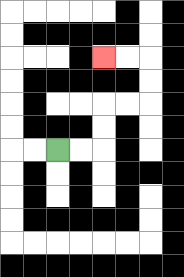{'start': '[2, 6]', 'end': '[4, 2]', 'path_directions': 'R,R,U,U,R,R,U,U,L,L', 'path_coordinates': '[[2, 6], [3, 6], [4, 6], [4, 5], [4, 4], [5, 4], [6, 4], [6, 3], [6, 2], [5, 2], [4, 2]]'}